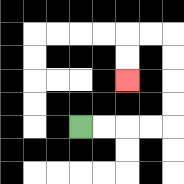{'start': '[3, 5]', 'end': '[5, 3]', 'path_directions': 'R,R,R,R,U,U,U,U,L,L,D,D', 'path_coordinates': '[[3, 5], [4, 5], [5, 5], [6, 5], [7, 5], [7, 4], [7, 3], [7, 2], [7, 1], [6, 1], [5, 1], [5, 2], [5, 3]]'}